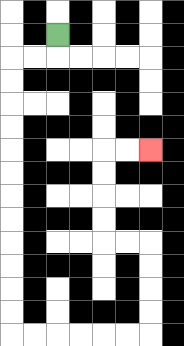{'start': '[2, 1]', 'end': '[6, 6]', 'path_directions': 'D,L,L,D,D,D,D,D,D,D,D,D,D,D,D,R,R,R,R,R,R,U,U,U,U,L,L,U,U,U,U,R,R', 'path_coordinates': '[[2, 1], [2, 2], [1, 2], [0, 2], [0, 3], [0, 4], [0, 5], [0, 6], [0, 7], [0, 8], [0, 9], [0, 10], [0, 11], [0, 12], [0, 13], [0, 14], [1, 14], [2, 14], [3, 14], [4, 14], [5, 14], [6, 14], [6, 13], [6, 12], [6, 11], [6, 10], [5, 10], [4, 10], [4, 9], [4, 8], [4, 7], [4, 6], [5, 6], [6, 6]]'}